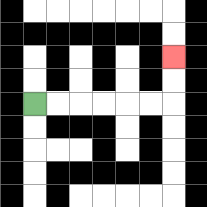{'start': '[1, 4]', 'end': '[7, 2]', 'path_directions': 'R,R,R,R,R,R,U,U', 'path_coordinates': '[[1, 4], [2, 4], [3, 4], [4, 4], [5, 4], [6, 4], [7, 4], [7, 3], [7, 2]]'}